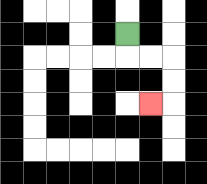{'start': '[5, 1]', 'end': '[6, 4]', 'path_directions': 'D,R,R,D,D,L', 'path_coordinates': '[[5, 1], [5, 2], [6, 2], [7, 2], [7, 3], [7, 4], [6, 4]]'}